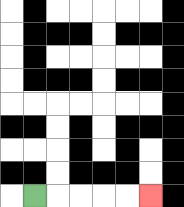{'start': '[1, 8]', 'end': '[6, 8]', 'path_directions': 'R,R,R,R,R', 'path_coordinates': '[[1, 8], [2, 8], [3, 8], [4, 8], [5, 8], [6, 8]]'}